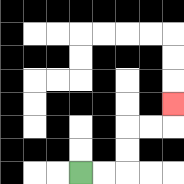{'start': '[3, 7]', 'end': '[7, 4]', 'path_directions': 'R,R,U,U,R,R,U', 'path_coordinates': '[[3, 7], [4, 7], [5, 7], [5, 6], [5, 5], [6, 5], [7, 5], [7, 4]]'}